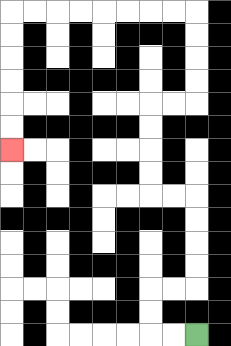{'start': '[8, 14]', 'end': '[0, 6]', 'path_directions': 'L,L,U,U,R,R,U,U,U,U,L,L,U,U,U,U,R,R,U,U,U,U,L,L,L,L,L,L,L,L,D,D,D,D,D,D', 'path_coordinates': '[[8, 14], [7, 14], [6, 14], [6, 13], [6, 12], [7, 12], [8, 12], [8, 11], [8, 10], [8, 9], [8, 8], [7, 8], [6, 8], [6, 7], [6, 6], [6, 5], [6, 4], [7, 4], [8, 4], [8, 3], [8, 2], [8, 1], [8, 0], [7, 0], [6, 0], [5, 0], [4, 0], [3, 0], [2, 0], [1, 0], [0, 0], [0, 1], [0, 2], [0, 3], [0, 4], [0, 5], [0, 6]]'}